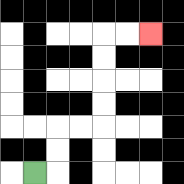{'start': '[1, 7]', 'end': '[6, 1]', 'path_directions': 'R,U,U,R,R,U,U,U,U,R,R', 'path_coordinates': '[[1, 7], [2, 7], [2, 6], [2, 5], [3, 5], [4, 5], [4, 4], [4, 3], [4, 2], [4, 1], [5, 1], [6, 1]]'}